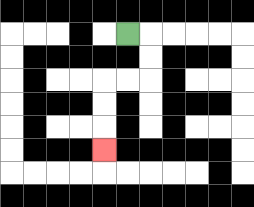{'start': '[5, 1]', 'end': '[4, 6]', 'path_directions': 'R,D,D,L,L,D,D,D', 'path_coordinates': '[[5, 1], [6, 1], [6, 2], [6, 3], [5, 3], [4, 3], [4, 4], [4, 5], [4, 6]]'}